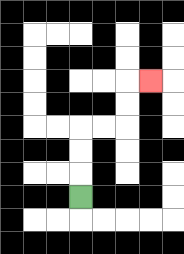{'start': '[3, 8]', 'end': '[6, 3]', 'path_directions': 'U,U,U,R,R,U,U,R', 'path_coordinates': '[[3, 8], [3, 7], [3, 6], [3, 5], [4, 5], [5, 5], [5, 4], [5, 3], [6, 3]]'}